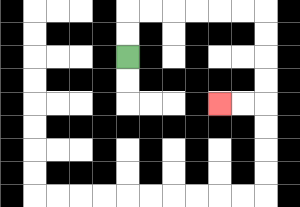{'start': '[5, 2]', 'end': '[9, 4]', 'path_directions': 'U,U,R,R,R,R,R,R,D,D,D,D,L,L', 'path_coordinates': '[[5, 2], [5, 1], [5, 0], [6, 0], [7, 0], [8, 0], [9, 0], [10, 0], [11, 0], [11, 1], [11, 2], [11, 3], [11, 4], [10, 4], [9, 4]]'}